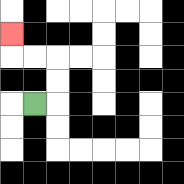{'start': '[1, 4]', 'end': '[0, 1]', 'path_directions': 'R,U,U,L,L,U', 'path_coordinates': '[[1, 4], [2, 4], [2, 3], [2, 2], [1, 2], [0, 2], [0, 1]]'}